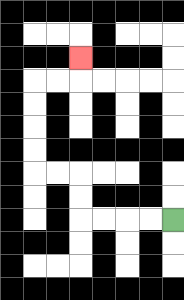{'start': '[7, 9]', 'end': '[3, 2]', 'path_directions': 'L,L,L,L,U,U,L,L,U,U,U,U,R,R,U', 'path_coordinates': '[[7, 9], [6, 9], [5, 9], [4, 9], [3, 9], [3, 8], [3, 7], [2, 7], [1, 7], [1, 6], [1, 5], [1, 4], [1, 3], [2, 3], [3, 3], [3, 2]]'}